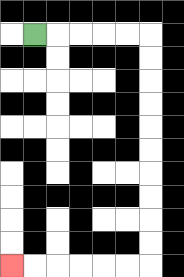{'start': '[1, 1]', 'end': '[0, 11]', 'path_directions': 'R,R,R,R,R,D,D,D,D,D,D,D,D,D,D,L,L,L,L,L,L', 'path_coordinates': '[[1, 1], [2, 1], [3, 1], [4, 1], [5, 1], [6, 1], [6, 2], [6, 3], [6, 4], [6, 5], [6, 6], [6, 7], [6, 8], [6, 9], [6, 10], [6, 11], [5, 11], [4, 11], [3, 11], [2, 11], [1, 11], [0, 11]]'}